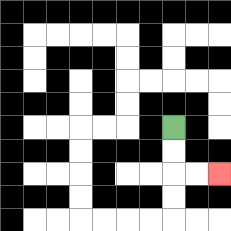{'start': '[7, 5]', 'end': '[9, 7]', 'path_directions': 'D,D,R,R', 'path_coordinates': '[[7, 5], [7, 6], [7, 7], [8, 7], [9, 7]]'}